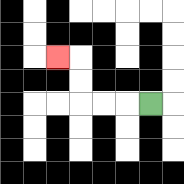{'start': '[6, 4]', 'end': '[2, 2]', 'path_directions': 'L,L,L,U,U,L', 'path_coordinates': '[[6, 4], [5, 4], [4, 4], [3, 4], [3, 3], [3, 2], [2, 2]]'}